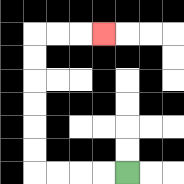{'start': '[5, 7]', 'end': '[4, 1]', 'path_directions': 'L,L,L,L,U,U,U,U,U,U,R,R,R', 'path_coordinates': '[[5, 7], [4, 7], [3, 7], [2, 7], [1, 7], [1, 6], [1, 5], [1, 4], [1, 3], [1, 2], [1, 1], [2, 1], [3, 1], [4, 1]]'}